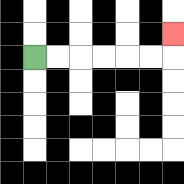{'start': '[1, 2]', 'end': '[7, 1]', 'path_directions': 'R,R,R,R,R,R,U', 'path_coordinates': '[[1, 2], [2, 2], [3, 2], [4, 2], [5, 2], [6, 2], [7, 2], [7, 1]]'}